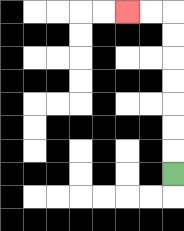{'start': '[7, 7]', 'end': '[5, 0]', 'path_directions': 'U,U,U,U,U,U,U,L,L', 'path_coordinates': '[[7, 7], [7, 6], [7, 5], [7, 4], [7, 3], [7, 2], [7, 1], [7, 0], [6, 0], [5, 0]]'}